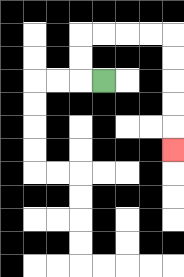{'start': '[4, 3]', 'end': '[7, 6]', 'path_directions': 'L,U,U,R,R,R,R,D,D,D,D,D', 'path_coordinates': '[[4, 3], [3, 3], [3, 2], [3, 1], [4, 1], [5, 1], [6, 1], [7, 1], [7, 2], [7, 3], [7, 4], [7, 5], [7, 6]]'}